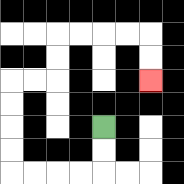{'start': '[4, 5]', 'end': '[6, 3]', 'path_directions': 'D,D,L,L,L,L,U,U,U,U,R,R,U,U,R,R,R,R,D,D', 'path_coordinates': '[[4, 5], [4, 6], [4, 7], [3, 7], [2, 7], [1, 7], [0, 7], [0, 6], [0, 5], [0, 4], [0, 3], [1, 3], [2, 3], [2, 2], [2, 1], [3, 1], [4, 1], [5, 1], [6, 1], [6, 2], [6, 3]]'}